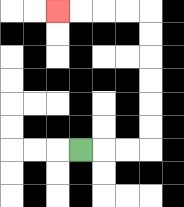{'start': '[3, 6]', 'end': '[2, 0]', 'path_directions': 'R,R,R,U,U,U,U,U,U,L,L,L,L', 'path_coordinates': '[[3, 6], [4, 6], [5, 6], [6, 6], [6, 5], [6, 4], [6, 3], [6, 2], [6, 1], [6, 0], [5, 0], [4, 0], [3, 0], [2, 0]]'}